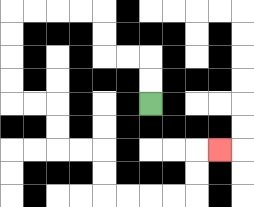{'start': '[6, 4]', 'end': '[9, 6]', 'path_directions': 'U,U,L,L,U,U,L,L,L,L,D,D,D,D,R,R,D,D,R,R,D,D,R,R,R,R,U,U,R', 'path_coordinates': '[[6, 4], [6, 3], [6, 2], [5, 2], [4, 2], [4, 1], [4, 0], [3, 0], [2, 0], [1, 0], [0, 0], [0, 1], [0, 2], [0, 3], [0, 4], [1, 4], [2, 4], [2, 5], [2, 6], [3, 6], [4, 6], [4, 7], [4, 8], [5, 8], [6, 8], [7, 8], [8, 8], [8, 7], [8, 6], [9, 6]]'}